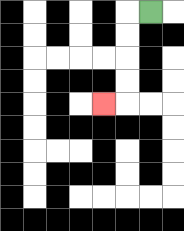{'start': '[6, 0]', 'end': '[4, 4]', 'path_directions': 'L,D,D,D,D,L', 'path_coordinates': '[[6, 0], [5, 0], [5, 1], [5, 2], [5, 3], [5, 4], [4, 4]]'}